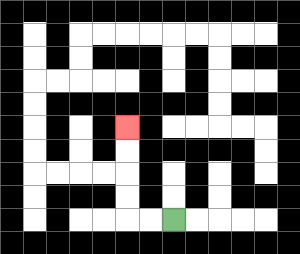{'start': '[7, 9]', 'end': '[5, 5]', 'path_directions': 'L,L,U,U,U,U', 'path_coordinates': '[[7, 9], [6, 9], [5, 9], [5, 8], [5, 7], [5, 6], [5, 5]]'}